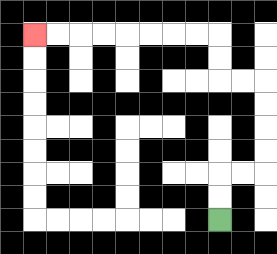{'start': '[9, 9]', 'end': '[1, 1]', 'path_directions': 'U,U,R,R,U,U,U,U,L,L,U,U,L,L,L,L,L,L,L,L', 'path_coordinates': '[[9, 9], [9, 8], [9, 7], [10, 7], [11, 7], [11, 6], [11, 5], [11, 4], [11, 3], [10, 3], [9, 3], [9, 2], [9, 1], [8, 1], [7, 1], [6, 1], [5, 1], [4, 1], [3, 1], [2, 1], [1, 1]]'}